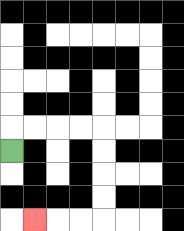{'start': '[0, 6]', 'end': '[1, 9]', 'path_directions': 'U,R,R,R,R,D,D,D,D,L,L,L', 'path_coordinates': '[[0, 6], [0, 5], [1, 5], [2, 5], [3, 5], [4, 5], [4, 6], [4, 7], [4, 8], [4, 9], [3, 9], [2, 9], [1, 9]]'}